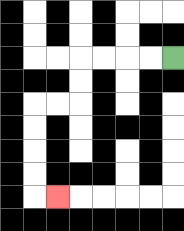{'start': '[7, 2]', 'end': '[2, 8]', 'path_directions': 'L,L,L,L,D,D,L,L,D,D,D,D,R', 'path_coordinates': '[[7, 2], [6, 2], [5, 2], [4, 2], [3, 2], [3, 3], [3, 4], [2, 4], [1, 4], [1, 5], [1, 6], [1, 7], [1, 8], [2, 8]]'}